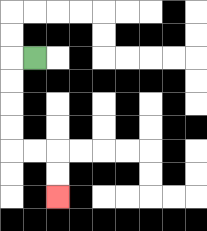{'start': '[1, 2]', 'end': '[2, 8]', 'path_directions': 'L,D,D,D,D,R,R,D,D', 'path_coordinates': '[[1, 2], [0, 2], [0, 3], [0, 4], [0, 5], [0, 6], [1, 6], [2, 6], [2, 7], [2, 8]]'}